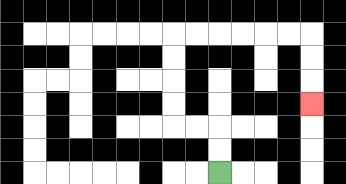{'start': '[9, 7]', 'end': '[13, 4]', 'path_directions': 'U,U,L,L,U,U,U,U,R,R,R,R,R,R,D,D,D', 'path_coordinates': '[[9, 7], [9, 6], [9, 5], [8, 5], [7, 5], [7, 4], [7, 3], [7, 2], [7, 1], [8, 1], [9, 1], [10, 1], [11, 1], [12, 1], [13, 1], [13, 2], [13, 3], [13, 4]]'}